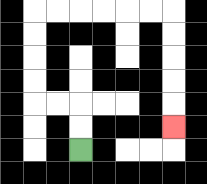{'start': '[3, 6]', 'end': '[7, 5]', 'path_directions': 'U,U,L,L,U,U,U,U,R,R,R,R,R,R,D,D,D,D,D', 'path_coordinates': '[[3, 6], [3, 5], [3, 4], [2, 4], [1, 4], [1, 3], [1, 2], [1, 1], [1, 0], [2, 0], [3, 0], [4, 0], [5, 0], [6, 0], [7, 0], [7, 1], [7, 2], [7, 3], [7, 4], [7, 5]]'}